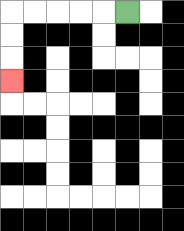{'start': '[5, 0]', 'end': '[0, 3]', 'path_directions': 'L,L,L,L,L,D,D,D', 'path_coordinates': '[[5, 0], [4, 0], [3, 0], [2, 0], [1, 0], [0, 0], [0, 1], [0, 2], [0, 3]]'}